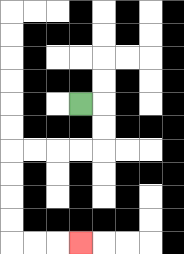{'start': '[3, 4]', 'end': '[3, 10]', 'path_directions': 'R,D,D,L,L,L,L,D,D,D,D,R,R,R', 'path_coordinates': '[[3, 4], [4, 4], [4, 5], [4, 6], [3, 6], [2, 6], [1, 6], [0, 6], [0, 7], [0, 8], [0, 9], [0, 10], [1, 10], [2, 10], [3, 10]]'}